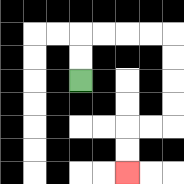{'start': '[3, 3]', 'end': '[5, 7]', 'path_directions': 'U,U,R,R,R,R,D,D,D,D,L,L,D,D', 'path_coordinates': '[[3, 3], [3, 2], [3, 1], [4, 1], [5, 1], [6, 1], [7, 1], [7, 2], [7, 3], [7, 4], [7, 5], [6, 5], [5, 5], [5, 6], [5, 7]]'}